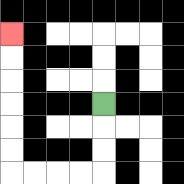{'start': '[4, 4]', 'end': '[0, 1]', 'path_directions': 'D,D,D,L,L,L,L,U,U,U,U,U,U', 'path_coordinates': '[[4, 4], [4, 5], [4, 6], [4, 7], [3, 7], [2, 7], [1, 7], [0, 7], [0, 6], [0, 5], [0, 4], [0, 3], [0, 2], [0, 1]]'}